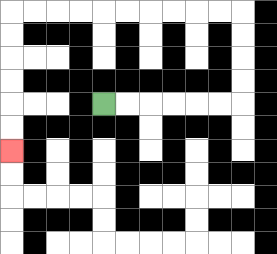{'start': '[4, 4]', 'end': '[0, 6]', 'path_directions': 'R,R,R,R,R,R,U,U,U,U,L,L,L,L,L,L,L,L,L,L,D,D,D,D,D,D', 'path_coordinates': '[[4, 4], [5, 4], [6, 4], [7, 4], [8, 4], [9, 4], [10, 4], [10, 3], [10, 2], [10, 1], [10, 0], [9, 0], [8, 0], [7, 0], [6, 0], [5, 0], [4, 0], [3, 0], [2, 0], [1, 0], [0, 0], [0, 1], [0, 2], [0, 3], [0, 4], [0, 5], [0, 6]]'}